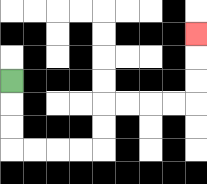{'start': '[0, 3]', 'end': '[8, 1]', 'path_directions': 'D,D,D,R,R,R,R,U,U,R,R,R,R,U,U,U', 'path_coordinates': '[[0, 3], [0, 4], [0, 5], [0, 6], [1, 6], [2, 6], [3, 6], [4, 6], [4, 5], [4, 4], [5, 4], [6, 4], [7, 4], [8, 4], [8, 3], [8, 2], [8, 1]]'}